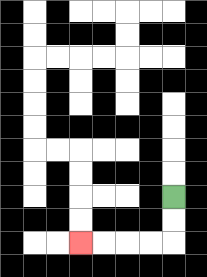{'start': '[7, 8]', 'end': '[3, 10]', 'path_directions': 'D,D,L,L,L,L', 'path_coordinates': '[[7, 8], [7, 9], [7, 10], [6, 10], [5, 10], [4, 10], [3, 10]]'}